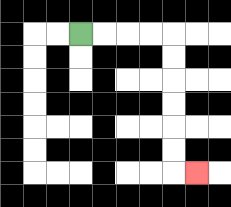{'start': '[3, 1]', 'end': '[8, 7]', 'path_directions': 'R,R,R,R,D,D,D,D,D,D,R', 'path_coordinates': '[[3, 1], [4, 1], [5, 1], [6, 1], [7, 1], [7, 2], [7, 3], [7, 4], [7, 5], [7, 6], [7, 7], [8, 7]]'}